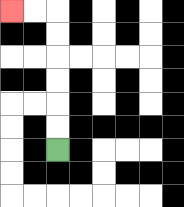{'start': '[2, 6]', 'end': '[0, 0]', 'path_directions': 'U,U,U,U,U,U,L,L', 'path_coordinates': '[[2, 6], [2, 5], [2, 4], [2, 3], [2, 2], [2, 1], [2, 0], [1, 0], [0, 0]]'}